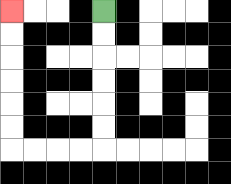{'start': '[4, 0]', 'end': '[0, 0]', 'path_directions': 'D,D,D,D,D,D,L,L,L,L,U,U,U,U,U,U', 'path_coordinates': '[[4, 0], [4, 1], [4, 2], [4, 3], [4, 4], [4, 5], [4, 6], [3, 6], [2, 6], [1, 6], [0, 6], [0, 5], [0, 4], [0, 3], [0, 2], [0, 1], [0, 0]]'}